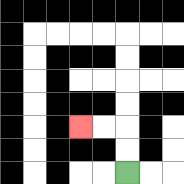{'start': '[5, 7]', 'end': '[3, 5]', 'path_directions': 'U,U,L,L', 'path_coordinates': '[[5, 7], [5, 6], [5, 5], [4, 5], [3, 5]]'}